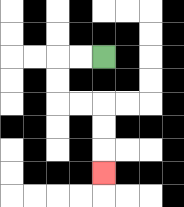{'start': '[4, 2]', 'end': '[4, 7]', 'path_directions': 'L,L,D,D,R,R,D,D,D', 'path_coordinates': '[[4, 2], [3, 2], [2, 2], [2, 3], [2, 4], [3, 4], [4, 4], [4, 5], [4, 6], [4, 7]]'}